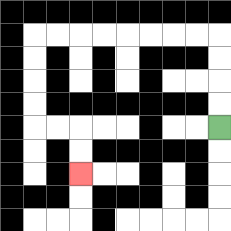{'start': '[9, 5]', 'end': '[3, 7]', 'path_directions': 'U,U,U,U,L,L,L,L,L,L,L,L,D,D,D,D,R,R,D,D', 'path_coordinates': '[[9, 5], [9, 4], [9, 3], [9, 2], [9, 1], [8, 1], [7, 1], [6, 1], [5, 1], [4, 1], [3, 1], [2, 1], [1, 1], [1, 2], [1, 3], [1, 4], [1, 5], [2, 5], [3, 5], [3, 6], [3, 7]]'}